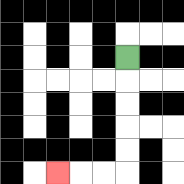{'start': '[5, 2]', 'end': '[2, 7]', 'path_directions': 'D,D,D,D,D,L,L,L', 'path_coordinates': '[[5, 2], [5, 3], [5, 4], [5, 5], [5, 6], [5, 7], [4, 7], [3, 7], [2, 7]]'}